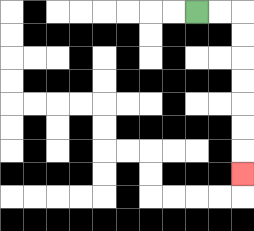{'start': '[8, 0]', 'end': '[10, 7]', 'path_directions': 'R,R,D,D,D,D,D,D,D', 'path_coordinates': '[[8, 0], [9, 0], [10, 0], [10, 1], [10, 2], [10, 3], [10, 4], [10, 5], [10, 6], [10, 7]]'}